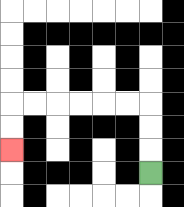{'start': '[6, 7]', 'end': '[0, 6]', 'path_directions': 'U,U,U,L,L,L,L,L,L,D,D', 'path_coordinates': '[[6, 7], [6, 6], [6, 5], [6, 4], [5, 4], [4, 4], [3, 4], [2, 4], [1, 4], [0, 4], [0, 5], [0, 6]]'}